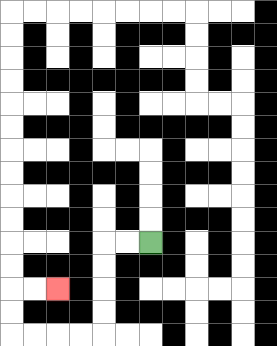{'start': '[6, 10]', 'end': '[2, 12]', 'path_directions': 'L,L,D,D,D,D,L,L,L,L,U,U,R,R', 'path_coordinates': '[[6, 10], [5, 10], [4, 10], [4, 11], [4, 12], [4, 13], [4, 14], [3, 14], [2, 14], [1, 14], [0, 14], [0, 13], [0, 12], [1, 12], [2, 12]]'}